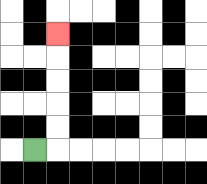{'start': '[1, 6]', 'end': '[2, 1]', 'path_directions': 'R,U,U,U,U,U', 'path_coordinates': '[[1, 6], [2, 6], [2, 5], [2, 4], [2, 3], [2, 2], [2, 1]]'}